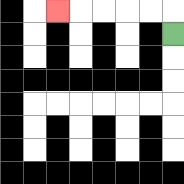{'start': '[7, 1]', 'end': '[2, 0]', 'path_directions': 'U,L,L,L,L,L', 'path_coordinates': '[[7, 1], [7, 0], [6, 0], [5, 0], [4, 0], [3, 0], [2, 0]]'}